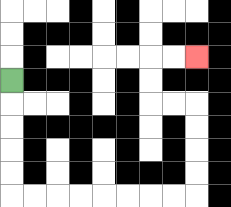{'start': '[0, 3]', 'end': '[8, 2]', 'path_directions': 'D,D,D,D,D,R,R,R,R,R,R,R,R,U,U,U,U,L,L,U,U,R,R', 'path_coordinates': '[[0, 3], [0, 4], [0, 5], [0, 6], [0, 7], [0, 8], [1, 8], [2, 8], [3, 8], [4, 8], [5, 8], [6, 8], [7, 8], [8, 8], [8, 7], [8, 6], [8, 5], [8, 4], [7, 4], [6, 4], [6, 3], [6, 2], [7, 2], [8, 2]]'}